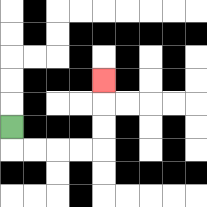{'start': '[0, 5]', 'end': '[4, 3]', 'path_directions': 'D,R,R,R,R,U,U,U', 'path_coordinates': '[[0, 5], [0, 6], [1, 6], [2, 6], [3, 6], [4, 6], [4, 5], [4, 4], [4, 3]]'}